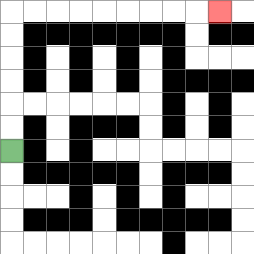{'start': '[0, 6]', 'end': '[9, 0]', 'path_directions': 'U,U,U,U,U,U,R,R,R,R,R,R,R,R,R', 'path_coordinates': '[[0, 6], [0, 5], [0, 4], [0, 3], [0, 2], [0, 1], [0, 0], [1, 0], [2, 0], [3, 0], [4, 0], [5, 0], [6, 0], [7, 0], [8, 0], [9, 0]]'}